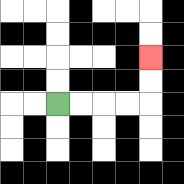{'start': '[2, 4]', 'end': '[6, 2]', 'path_directions': 'R,R,R,R,U,U', 'path_coordinates': '[[2, 4], [3, 4], [4, 4], [5, 4], [6, 4], [6, 3], [6, 2]]'}